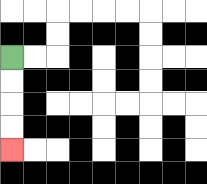{'start': '[0, 2]', 'end': '[0, 6]', 'path_directions': 'D,D,D,D', 'path_coordinates': '[[0, 2], [0, 3], [0, 4], [0, 5], [0, 6]]'}